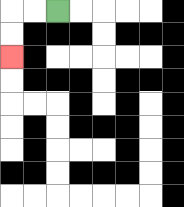{'start': '[2, 0]', 'end': '[0, 2]', 'path_directions': 'L,L,D,D', 'path_coordinates': '[[2, 0], [1, 0], [0, 0], [0, 1], [0, 2]]'}